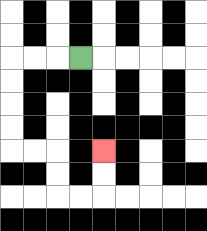{'start': '[3, 2]', 'end': '[4, 6]', 'path_directions': 'L,L,L,D,D,D,D,R,R,D,D,R,R,U,U', 'path_coordinates': '[[3, 2], [2, 2], [1, 2], [0, 2], [0, 3], [0, 4], [0, 5], [0, 6], [1, 6], [2, 6], [2, 7], [2, 8], [3, 8], [4, 8], [4, 7], [4, 6]]'}